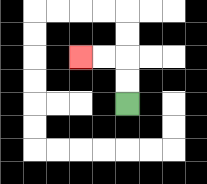{'start': '[5, 4]', 'end': '[3, 2]', 'path_directions': 'U,U,L,L', 'path_coordinates': '[[5, 4], [5, 3], [5, 2], [4, 2], [3, 2]]'}